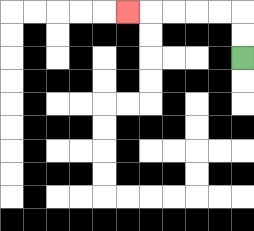{'start': '[10, 2]', 'end': '[5, 0]', 'path_directions': 'U,U,L,L,L,L,L', 'path_coordinates': '[[10, 2], [10, 1], [10, 0], [9, 0], [8, 0], [7, 0], [6, 0], [5, 0]]'}